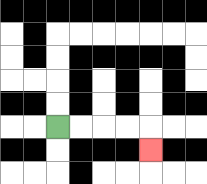{'start': '[2, 5]', 'end': '[6, 6]', 'path_directions': 'R,R,R,R,D', 'path_coordinates': '[[2, 5], [3, 5], [4, 5], [5, 5], [6, 5], [6, 6]]'}